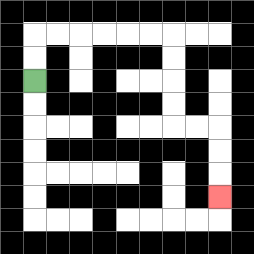{'start': '[1, 3]', 'end': '[9, 8]', 'path_directions': 'U,U,R,R,R,R,R,R,D,D,D,D,R,R,D,D,D', 'path_coordinates': '[[1, 3], [1, 2], [1, 1], [2, 1], [3, 1], [4, 1], [5, 1], [6, 1], [7, 1], [7, 2], [7, 3], [7, 4], [7, 5], [8, 5], [9, 5], [9, 6], [9, 7], [9, 8]]'}